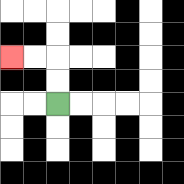{'start': '[2, 4]', 'end': '[0, 2]', 'path_directions': 'U,U,L,L', 'path_coordinates': '[[2, 4], [2, 3], [2, 2], [1, 2], [0, 2]]'}